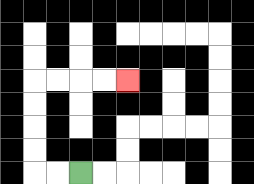{'start': '[3, 7]', 'end': '[5, 3]', 'path_directions': 'L,L,U,U,U,U,R,R,R,R', 'path_coordinates': '[[3, 7], [2, 7], [1, 7], [1, 6], [1, 5], [1, 4], [1, 3], [2, 3], [3, 3], [4, 3], [5, 3]]'}